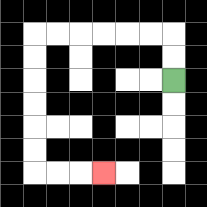{'start': '[7, 3]', 'end': '[4, 7]', 'path_directions': 'U,U,L,L,L,L,L,L,D,D,D,D,D,D,R,R,R', 'path_coordinates': '[[7, 3], [7, 2], [7, 1], [6, 1], [5, 1], [4, 1], [3, 1], [2, 1], [1, 1], [1, 2], [1, 3], [1, 4], [1, 5], [1, 6], [1, 7], [2, 7], [3, 7], [4, 7]]'}